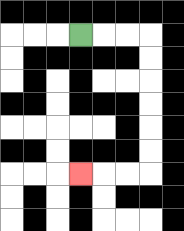{'start': '[3, 1]', 'end': '[3, 7]', 'path_directions': 'R,R,R,D,D,D,D,D,D,L,L,L', 'path_coordinates': '[[3, 1], [4, 1], [5, 1], [6, 1], [6, 2], [6, 3], [6, 4], [6, 5], [6, 6], [6, 7], [5, 7], [4, 7], [3, 7]]'}